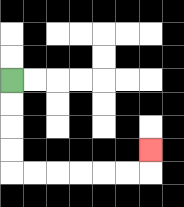{'start': '[0, 3]', 'end': '[6, 6]', 'path_directions': 'D,D,D,D,R,R,R,R,R,R,U', 'path_coordinates': '[[0, 3], [0, 4], [0, 5], [0, 6], [0, 7], [1, 7], [2, 7], [3, 7], [4, 7], [5, 7], [6, 7], [6, 6]]'}